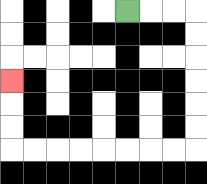{'start': '[5, 0]', 'end': '[0, 3]', 'path_directions': 'R,R,R,D,D,D,D,D,D,L,L,L,L,L,L,L,L,U,U,U', 'path_coordinates': '[[5, 0], [6, 0], [7, 0], [8, 0], [8, 1], [8, 2], [8, 3], [8, 4], [8, 5], [8, 6], [7, 6], [6, 6], [5, 6], [4, 6], [3, 6], [2, 6], [1, 6], [0, 6], [0, 5], [0, 4], [0, 3]]'}